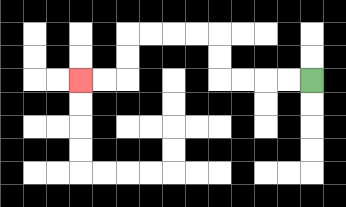{'start': '[13, 3]', 'end': '[3, 3]', 'path_directions': 'L,L,L,L,U,U,L,L,L,L,D,D,L,L', 'path_coordinates': '[[13, 3], [12, 3], [11, 3], [10, 3], [9, 3], [9, 2], [9, 1], [8, 1], [7, 1], [6, 1], [5, 1], [5, 2], [5, 3], [4, 3], [3, 3]]'}